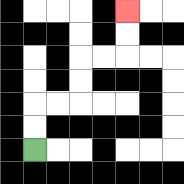{'start': '[1, 6]', 'end': '[5, 0]', 'path_directions': 'U,U,R,R,U,U,R,R,U,U', 'path_coordinates': '[[1, 6], [1, 5], [1, 4], [2, 4], [3, 4], [3, 3], [3, 2], [4, 2], [5, 2], [5, 1], [5, 0]]'}